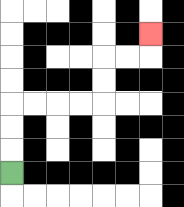{'start': '[0, 7]', 'end': '[6, 1]', 'path_directions': 'U,U,U,R,R,R,R,U,U,R,R,U', 'path_coordinates': '[[0, 7], [0, 6], [0, 5], [0, 4], [1, 4], [2, 4], [3, 4], [4, 4], [4, 3], [4, 2], [5, 2], [6, 2], [6, 1]]'}